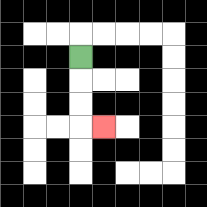{'start': '[3, 2]', 'end': '[4, 5]', 'path_directions': 'D,D,D,R', 'path_coordinates': '[[3, 2], [3, 3], [3, 4], [3, 5], [4, 5]]'}